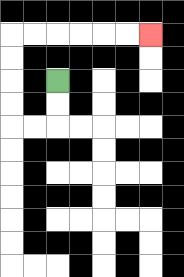{'start': '[2, 3]', 'end': '[6, 1]', 'path_directions': 'D,D,L,L,U,U,U,U,R,R,R,R,R,R', 'path_coordinates': '[[2, 3], [2, 4], [2, 5], [1, 5], [0, 5], [0, 4], [0, 3], [0, 2], [0, 1], [1, 1], [2, 1], [3, 1], [4, 1], [5, 1], [6, 1]]'}